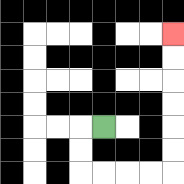{'start': '[4, 5]', 'end': '[7, 1]', 'path_directions': 'L,D,D,R,R,R,R,U,U,U,U,U,U', 'path_coordinates': '[[4, 5], [3, 5], [3, 6], [3, 7], [4, 7], [5, 7], [6, 7], [7, 7], [7, 6], [7, 5], [7, 4], [7, 3], [7, 2], [7, 1]]'}